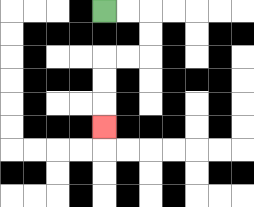{'start': '[4, 0]', 'end': '[4, 5]', 'path_directions': 'R,R,D,D,L,L,D,D,D', 'path_coordinates': '[[4, 0], [5, 0], [6, 0], [6, 1], [6, 2], [5, 2], [4, 2], [4, 3], [4, 4], [4, 5]]'}